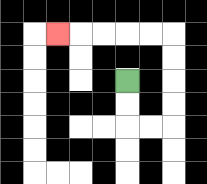{'start': '[5, 3]', 'end': '[2, 1]', 'path_directions': 'D,D,R,R,U,U,U,U,L,L,L,L,L', 'path_coordinates': '[[5, 3], [5, 4], [5, 5], [6, 5], [7, 5], [7, 4], [7, 3], [7, 2], [7, 1], [6, 1], [5, 1], [4, 1], [3, 1], [2, 1]]'}